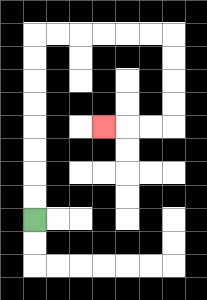{'start': '[1, 9]', 'end': '[4, 5]', 'path_directions': 'U,U,U,U,U,U,U,U,R,R,R,R,R,R,D,D,D,D,L,L,L', 'path_coordinates': '[[1, 9], [1, 8], [1, 7], [1, 6], [1, 5], [1, 4], [1, 3], [1, 2], [1, 1], [2, 1], [3, 1], [4, 1], [5, 1], [6, 1], [7, 1], [7, 2], [7, 3], [7, 4], [7, 5], [6, 5], [5, 5], [4, 5]]'}